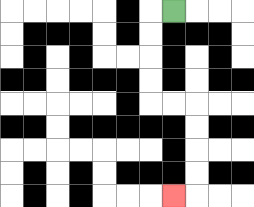{'start': '[7, 0]', 'end': '[7, 8]', 'path_directions': 'L,D,D,D,D,R,R,D,D,D,D,L', 'path_coordinates': '[[7, 0], [6, 0], [6, 1], [6, 2], [6, 3], [6, 4], [7, 4], [8, 4], [8, 5], [8, 6], [8, 7], [8, 8], [7, 8]]'}